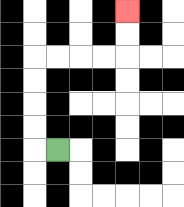{'start': '[2, 6]', 'end': '[5, 0]', 'path_directions': 'L,U,U,U,U,R,R,R,R,U,U', 'path_coordinates': '[[2, 6], [1, 6], [1, 5], [1, 4], [1, 3], [1, 2], [2, 2], [3, 2], [4, 2], [5, 2], [5, 1], [5, 0]]'}